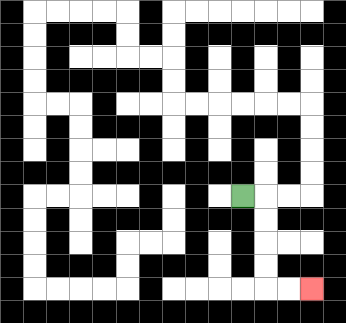{'start': '[10, 8]', 'end': '[13, 12]', 'path_directions': 'R,D,D,D,D,R,R', 'path_coordinates': '[[10, 8], [11, 8], [11, 9], [11, 10], [11, 11], [11, 12], [12, 12], [13, 12]]'}